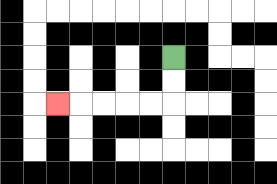{'start': '[7, 2]', 'end': '[2, 4]', 'path_directions': 'D,D,L,L,L,L,L', 'path_coordinates': '[[7, 2], [7, 3], [7, 4], [6, 4], [5, 4], [4, 4], [3, 4], [2, 4]]'}